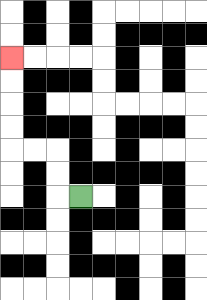{'start': '[3, 8]', 'end': '[0, 2]', 'path_directions': 'L,U,U,L,L,U,U,U,U', 'path_coordinates': '[[3, 8], [2, 8], [2, 7], [2, 6], [1, 6], [0, 6], [0, 5], [0, 4], [0, 3], [0, 2]]'}